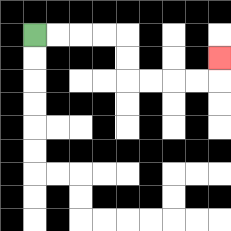{'start': '[1, 1]', 'end': '[9, 2]', 'path_directions': 'R,R,R,R,D,D,R,R,R,R,U', 'path_coordinates': '[[1, 1], [2, 1], [3, 1], [4, 1], [5, 1], [5, 2], [5, 3], [6, 3], [7, 3], [8, 3], [9, 3], [9, 2]]'}